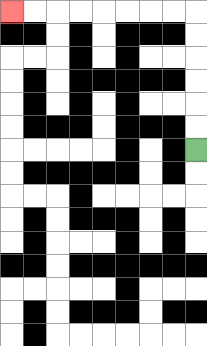{'start': '[8, 6]', 'end': '[0, 0]', 'path_directions': 'U,U,U,U,U,U,L,L,L,L,L,L,L,L', 'path_coordinates': '[[8, 6], [8, 5], [8, 4], [8, 3], [8, 2], [8, 1], [8, 0], [7, 0], [6, 0], [5, 0], [4, 0], [3, 0], [2, 0], [1, 0], [0, 0]]'}